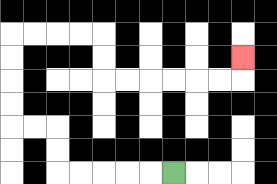{'start': '[7, 7]', 'end': '[10, 2]', 'path_directions': 'L,L,L,L,L,U,U,L,L,U,U,U,U,R,R,R,R,D,D,R,R,R,R,R,R,U', 'path_coordinates': '[[7, 7], [6, 7], [5, 7], [4, 7], [3, 7], [2, 7], [2, 6], [2, 5], [1, 5], [0, 5], [0, 4], [0, 3], [0, 2], [0, 1], [1, 1], [2, 1], [3, 1], [4, 1], [4, 2], [4, 3], [5, 3], [6, 3], [7, 3], [8, 3], [9, 3], [10, 3], [10, 2]]'}